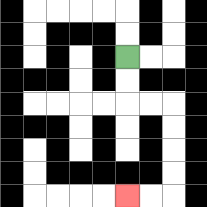{'start': '[5, 2]', 'end': '[5, 8]', 'path_directions': 'D,D,R,R,D,D,D,D,L,L', 'path_coordinates': '[[5, 2], [5, 3], [5, 4], [6, 4], [7, 4], [7, 5], [7, 6], [7, 7], [7, 8], [6, 8], [5, 8]]'}